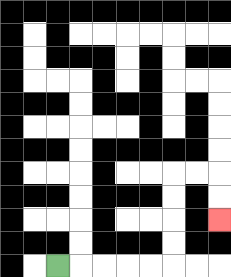{'start': '[2, 11]', 'end': '[9, 9]', 'path_directions': 'R,R,R,R,R,U,U,U,U,R,R,D,D', 'path_coordinates': '[[2, 11], [3, 11], [4, 11], [5, 11], [6, 11], [7, 11], [7, 10], [7, 9], [7, 8], [7, 7], [8, 7], [9, 7], [9, 8], [9, 9]]'}